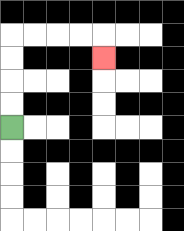{'start': '[0, 5]', 'end': '[4, 2]', 'path_directions': 'U,U,U,U,R,R,R,R,D', 'path_coordinates': '[[0, 5], [0, 4], [0, 3], [0, 2], [0, 1], [1, 1], [2, 1], [3, 1], [4, 1], [4, 2]]'}